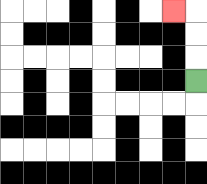{'start': '[8, 3]', 'end': '[7, 0]', 'path_directions': 'U,U,U,L', 'path_coordinates': '[[8, 3], [8, 2], [8, 1], [8, 0], [7, 0]]'}